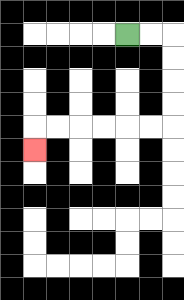{'start': '[5, 1]', 'end': '[1, 6]', 'path_directions': 'R,R,D,D,D,D,L,L,L,L,L,L,D', 'path_coordinates': '[[5, 1], [6, 1], [7, 1], [7, 2], [7, 3], [7, 4], [7, 5], [6, 5], [5, 5], [4, 5], [3, 5], [2, 5], [1, 5], [1, 6]]'}